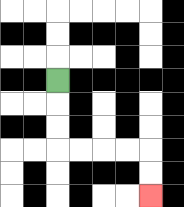{'start': '[2, 3]', 'end': '[6, 8]', 'path_directions': 'D,D,D,R,R,R,R,D,D', 'path_coordinates': '[[2, 3], [2, 4], [2, 5], [2, 6], [3, 6], [4, 6], [5, 6], [6, 6], [6, 7], [6, 8]]'}